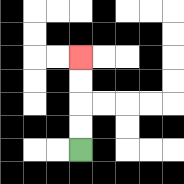{'start': '[3, 6]', 'end': '[3, 2]', 'path_directions': 'U,U,U,U', 'path_coordinates': '[[3, 6], [3, 5], [3, 4], [3, 3], [3, 2]]'}